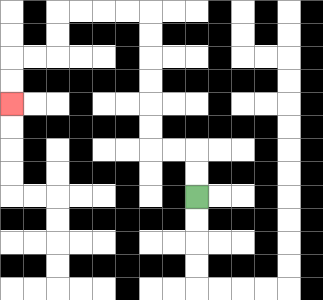{'start': '[8, 8]', 'end': '[0, 4]', 'path_directions': 'U,U,L,L,U,U,U,U,U,U,L,L,L,L,D,D,L,L,D,D', 'path_coordinates': '[[8, 8], [8, 7], [8, 6], [7, 6], [6, 6], [6, 5], [6, 4], [6, 3], [6, 2], [6, 1], [6, 0], [5, 0], [4, 0], [3, 0], [2, 0], [2, 1], [2, 2], [1, 2], [0, 2], [0, 3], [0, 4]]'}